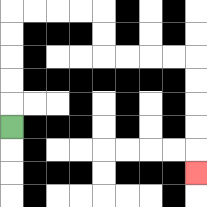{'start': '[0, 5]', 'end': '[8, 7]', 'path_directions': 'U,U,U,U,U,R,R,R,R,D,D,R,R,R,R,D,D,D,D,D', 'path_coordinates': '[[0, 5], [0, 4], [0, 3], [0, 2], [0, 1], [0, 0], [1, 0], [2, 0], [3, 0], [4, 0], [4, 1], [4, 2], [5, 2], [6, 2], [7, 2], [8, 2], [8, 3], [8, 4], [8, 5], [8, 6], [8, 7]]'}